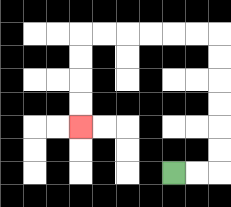{'start': '[7, 7]', 'end': '[3, 5]', 'path_directions': 'R,R,U,U,U,U,U,U,L,L,L,L,L,L,D,D,D,D', 'path_coordinates': '[[7, 7], [8, 7], [9, 7], [9, 6], [9, 5], [9, 4], [9, 3], [9, 2], [9, 1], [8, 1], [7, 1], [6, 1], [5, 1], [4, 1], [3, 1], [3, 2], [3, 3], [3, 4], [3, 5]]'}